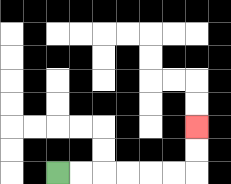{'start': '[2, 7]', 'end': '[8, 5]', 'path_directions': 'R,R,R,R,R,R,U,U', 'path_coordinates': '[[2, 7], [3, 7], [4, 7], [5, 7], [6, 7], [7, 7], [8, 7], [8, 6], [8, 5]]'}